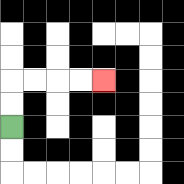{'start': '[0, 5]', 'end': '[4, 3]', 'path_directions': 'U,U,R,R,R,R', 'path_coordinates': '[[0, 5], [0, 4], [0, 3], [1, 3], [2, 3], [3, 3], [4, 3]]'}